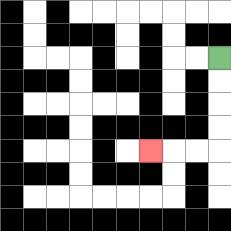{'start': '[9, 2]', 'end': '[6, 6]', 'path_directions': 'D,D,D,D,L,L,L', 'path_coordinates': '[[9, 2], [9, 3], [9, 4], [9, 5], [9, 6], [8, 6], [7, 6], [6, 6]]'}